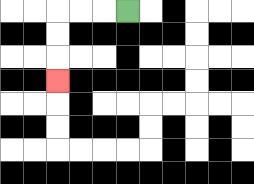{'start': '[5, 0]', 'end': '[2, 3]', 'path_directions': 'L,L,L,D,D,D', 'path_coordinates': '[[5, 0], [4, 0], [3, 0], [2, 0], [2, 1], [2, 2], [2, 3]]'}